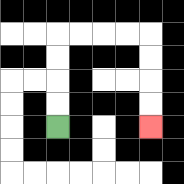{'start': '[2, 5]', 'end': '[6, 5]', 'path_directions': 'U,U,U,U,R,R,R,R,D,D,D,D', 'path_coordinates': '[[2, 5], [2, 4], [2, 3], [2, 2], [2, 1], [3, 1], [4, 1], [5, 1], [6, 1], [6, 2], [6, 3], [6, 4], [6, 5]]'}